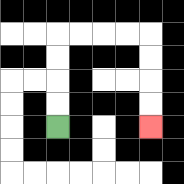{'start': '[2, 5]', 'end': '[6, 5]', 'path_directions': 'U,U,U,U,R,R,R,R,D,D,D,D', 'path_coordinates': '[[2, 5], [2, 4], [2, 3], [2, 2], [2, 1], [3, 1], [4, 1], [5, 1], [6, 1], [6, 2], [6, 3], [6, 4], [6, 5]]'}